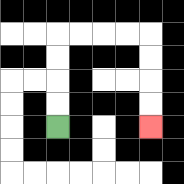{'start': '[2, 5]', 'end': '[6, 5]', 'path_directions': 'U,U,U,U,R,R,R,R,D,D,D,D', 'path_coordinates': '[[2, 5], [2, 4], [2, 3], [2, 2], [2, 1], [3, 1], [4, 1], [5, 1], [6, 1], [6, 2], [6, 3], [6, 4], [6, 5]]'}